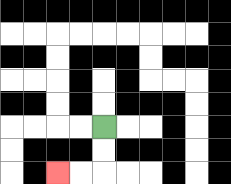{'start': '[4, 5]', 'end': '[2, 7]', 'path_directions': 'D,D,L,L', 'path_coordinates': '[[4, 5], [4, 6], [4, 7], [3, 7], [2, 7]]'}